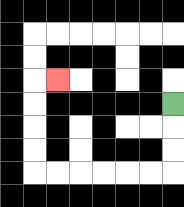{'start': '[7, 4]', 'end': '[2, 3]', 'path_directions': 'D,D,D,L,L,L,L,L,L,U,U,U,U,R', 'path_coordinates': '[[7, 4], [7, 5], [7, 6], [7, 7], [6, 7], [5, 7], [4, 7], [3, 7], [2, 7], [1, 7], [1, 6], [1, 5], [1, 4], [1, 3], [2, 3]]'}